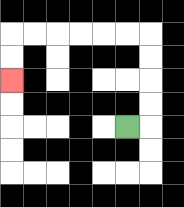{'start': '[5, 5]', 'end': '[0, 3]', 'path_directions': 'R,U,U,U,U,L,L,L,L,L,L,D,D', 'path_coordinates': '[[5, 5], [6, 5], [6, 4], [6, 3], [6, 2], [6, 1], [5, 1], [4, 1], [3, 1], [2, 1], [1, 1], [0, 1], [0, 2], [0, 3]]'}